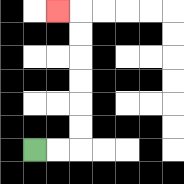{'start': '[1, 6]', 'end': '[2, 0]', 'path_directions': 'R,R,U,U,U,U,U,U,L', 'path_coordinates': '[[1, 6], [2, 6], [3, 6], [3, 5], [3, 4], [3, 3], [3, 2], [3, 1], [3, 0], [2, 0]]'}